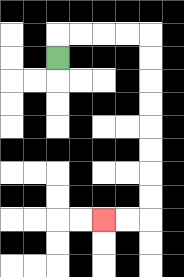{'start': '[2, 2]', 'end': '[4, 9]', 'path_directions': 'U,R,R,R,R,D,D,D,D,D,D,D,D,L,L', 'path_coordinates': '[[2, 2], [2, 1], [3, 1], [4, 1], [5, 1], [6, 1], [6, 2], [6, 3], [6, 4], [6, 5], [6, 6], [6, 7], [6, 8], [6, 9], [5, 9], [4, 9]]'}